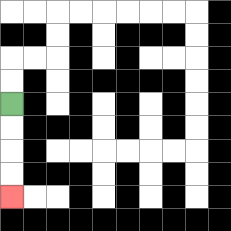{'start': '[0, 4]', 'end': '[0, 8]', 'path_directions': 'D,D,D,D', 'path_coordinates': '[[0, 4], [0, 5], [0, 6], [0, 7], [0, 8]]'}